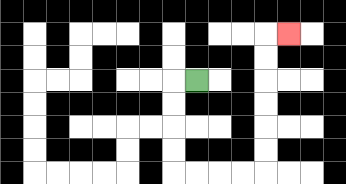{'start': '[8, 3]', 'end': '[12, 1]', 'path_directions': 'L,D,D,D,D,R,R,R,R,U,U,U,U,U,U,R', 'path_coordinates': '[[8, 3], [7, 3], [7, 4], [7, 5], [7, 6], [7, 7], [8, 7], [9, 7], [10, 7], [11, 7], [11, 6], [11, 5], [11, 4], [11, 3], [11, 2], [11, 1], [12, 1]]'}